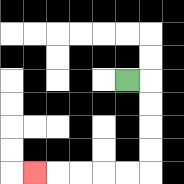{'start': '[5, 3]', 'end': '[1, 7]', 'path_directions': 'R,D,D,D,D,L,L,L,L,L', 'path_coordinates': '[[5, 3], [6, 3], [6, 4], [6, 5], [6, 6], [6, 7], [5, 7], [4, 7], [3, 7], [2, 7], [1, 7]]'}